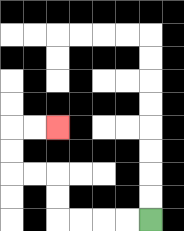{'start': '[6, 9]', 'end': '[2, 5]', 'path_directions': 'L,L,L,L,U,U,L,L,U,U,R,R', 'path_coordinates': '[[6, 9], [5, 9], [4, 9], [3, 9], [2, 9], [2, 8], [2, 7], [1, 7], [0, 7], [0, 6], [0, 5], [1, 5], [2, 5]]'}